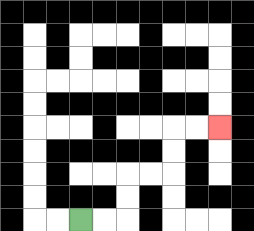{'start': '[3, 9]', 'end': '[9, 5]', 'path_directions': 'R,R,U,U,R,R,U,U,R,R', 'path_coordinates': '[[3, 9], [4, 9], [5, 9], [5, 8], [5, 7], [6, 7], [7, 7], [7, 6], [7, 5], [8, 5], [9, 5]]'}